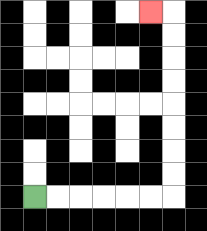{'start': '[1, 8]', 'end': '[6, 0]', 'path_directions': 'R,R,R,R,R,R,U,U,U,U,U,U,U,U,L', 'path_coordinates': '[[1, 8], [2, 8], [3, 8], [4, 8], [5, 8], [6, 8], [7, 8], [7, 7], [7, 6], [7, 5], [7, 4], [7, 3], [7, 2], [7, 1], [7, 0], [6, 0]]'}